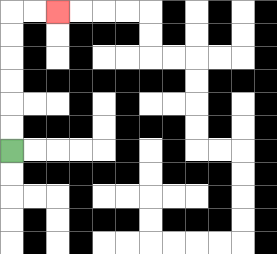{'start': '[0, 6]', 'end': '[2, 0]', 'path_directions': 'U,U,U,U,U,U,R,R', 'path_coordinates': '[[0, 6], [0, 5], [0, 4], [0, 3], [0, 2], [0, 1], [0, 0], [1, 0], [2, 0]]'}